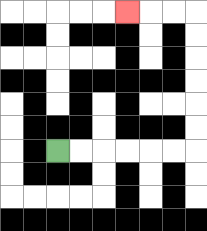{'start': '[2, 6]', 'end': '[5, 0]', 'path_directions': 'R,R,R,R,R,R,U,U,U,U,U,U,L,L,L', 'path_coordinates': '[[2, 6], [3, 6], [4, 6], [5, 6], [6, 6], [7, 6], [8, 6], [8, 5], [8, 4], [8, 3], [8, 2], [8, 1], [8, 0], [7, 0], [6, 0], [5, 0]]'}